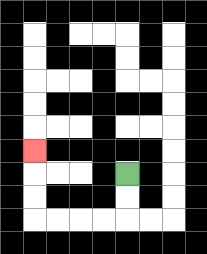{'start': '[5, 7]', 'end': '[1, 6]', 'path_directions': 'D,D,L,L,L,L,U,U,U', 'path_coordinates': '[[5, 7], [5, 8], [5, 9], [4, 9], [3, 9], [2, 9], [1, 9], [1, 8], [1, 7], [1, 6]]'}